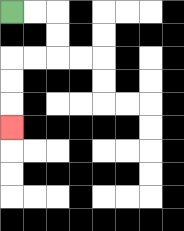{'start': '[0, 0]', 'end': '[0, 5]', 'path_directions': 'R,R,D,D,L,L,D,D,D', 'path_coordinates': '[[0, 0], [1, 0], [2, 0], [2, 1], [2, 2], [1, 2], [0, 2], [0, 3], [0, 4], [0, 5]]'}